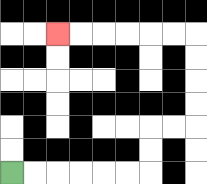{'start': '[0, 7]', 'end': '[2, 1]', 'path_directions': 'R,R,R,R,R,R,U,U,R,R,U,U,U,U,L,L,L,L,L,L', 'path_coordinates': '[[0, 7], [1, 7], [2, 7], [3, 7], [4, 7], [5, 7], [6, 7], [6, 6], [6, 5], [7, 5], [8, 5], [8, 4], [8, 3], [8, 2], [8, 1], [7, 1], [6, 1], [5, 1], [4, 1], [3, 1], [2, 1]]'}